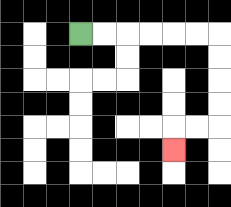{'start': '[3, 1]', 'end': '[7, 6]', 'path_directions': 'R,R,R,R,R,R,D,D,D,D,L,L,D', 'path_coordinates': '[[3, 1], [4, 1], [5, 1], [6, 1], [7, 1], [8, 1], [9, 1], [9, 2], [9, 3], [9, 4], [9, 5], [8, 5], [7, 5], [7, 6]]'}